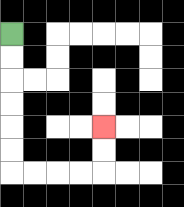{'start': '[0, 1]', 'end': '[4, 5]', 'path_directions': 'D,D,D,D,D,D,R,R,R,R,U,U', 'path_coordinates': '[[0, 1], [0, 2], [0, 3], [0, 4], [0, 5], [0, 6], [0, 7], [1, 7], [2, 7], [3, 7], [4, 7], [4, 6], [4, 5]]'}